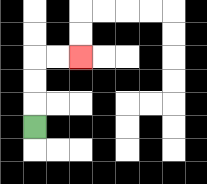{'start': '[1, 5]', 'end': '[3, 2]', 'path_directions': 'U,U,U,R,R', 'path_coordinates': '[[1, 5], [1, 4], [1, 3], [1, 2], [2, 2], [3, 2]]'}